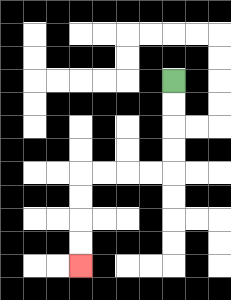{'start': '[7, 3]', 'end': '[3, 11]', 'path_directions': 'D,D,D,D,L,L,L,L,D,D,D,D', 'path_coordinates': '[[7, 3], [7, 4], [7, 5], [7, 6], [7, 7], [6, 7], [5, 7], [4, 7], [3, 7], [3, 8], [3, 9], [3, 10], [3, 11]]'}